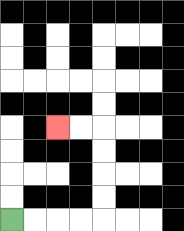{'start': '[0, 9]', 'end': '[2, 5]', 'path_directions': 'R,R,R,R,U,U,U,U,L,L', 'path_coordinates': '[[0, 9], [1, 9], [2, 9], [3, 9], [4, 9], [4, 8], [4, 7], [4, 6], [4, 5], [3, 5], [2, 5]]'}